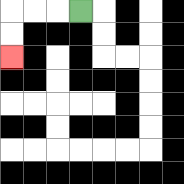{'start': '[3, 0]', 'end': '[0, 2]', 'path_directions': 'L,L,L,D,D', 'path_coordinates': '[[3, 0], [2, 0], [1, 0], [0, 0], [0, 1], [0, 2]]'}